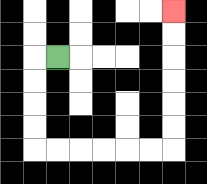{'start': '[2, 2]', 'end': '[7, 0]', 'path_directions': 'L,D,D,D,D,R,R,R,R,R,R,U,U,U,U,U,U', 'path_coordinates': '[[2, 2], [1, 2], [1, 3], [1, 4], [1, 5], [1, 6], [2, 6], [3, 6], [4, 6], [5, 6], [6, 6], [7, 6], [7, 5], [7, 4], [7, 3], [7, 2], [7, 1], [7, 0]]'}